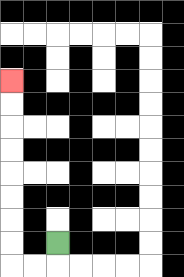{'start': '[2, 10]', 'end': '[0, 3]', 'path_directions': 'D,L,L,U,U,U,U,U,U,U,U', 'path_coordinates': '[[2, 10], [2, 11], [1, 11], [0, 11], [0, 10], [0, 9], [0, 8], [0, 7], [0, 6], [0, 5], [0, 4], [0, 3]]'}